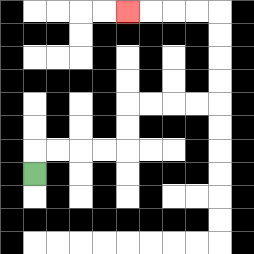{'start': '[1, 7]', 'end': '[5, 0]', 'path_directions': 'U,R,R,R,R,U,U,R,R,R,R,U,U,U,U,L,L,L,L', 'path_coordinates': '[[1, 7], [1, 6], [2, 6], [3, 6], [4, 6], [5, 6], [5, 5], [5, 4], [6, 4], [7, 4], [8, 4], [9, 4], [9, 3], [9, 2], [9, 1], [9, 0], [8, 0], [7, 0], [6, 0], [5, 0]]'}